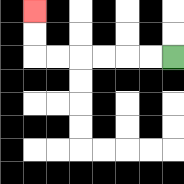{'start': '[7, 2]', 'end': '[1, 0]', 'path_directions': 'L,L,L,L,L,L,U,U', 'path_coordinates': '[[7, 2], [6, 2], [5, 2], [4, 2], [3, 2], [2, 2], [1, 2], [1, 1], [1, 0]]'}